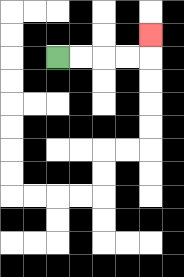{'start': '[2, 2]', 'end': '[6, 1]', 'path_directions': 'R,R,R,R,U', 'path_coordinates': '[[2, 2], [3, 2], [4, 2], [5, 2], [6, 2], [6, 1]]'}